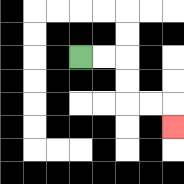{'start': '[3, 2]', 'end': '[7, 5]', 'path_directions': 'R,R,D,D,R,R,D', 'path_coordinates': '[[3, 2], [4, 2], [5, 2], [5, 3], [5, 4], [6, 4], [7, 4], [7, 5]]'}